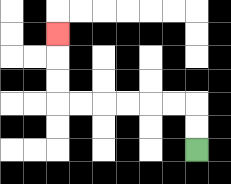{'start': '[8, 6]', 'end': '[2, 1]', 'path_directions': 'U,U,L,L,L,L,L,L,U,U,U', 'path_coordinates': '[[8, 6], [8, 5], [8, 4], [7, 4], [6, 4], [5, 4], [4, 4], [3, 4], [2, 4], [2, 3], [2, 2], [2, 1]]'}